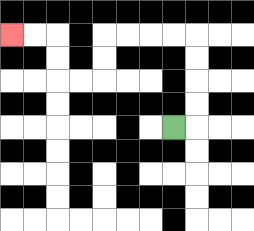{'start': '[7, 5]', 'end': '[0, 1]', 'path_directions': 'R,U,U,U,U,L,L,L,L,D,D,L,L,U,U,L,L', 'path_coordinates': '[[7, 5], [8, 5], [8, 4], [8, 3], [8, 2], [8, 1], [7, 1], [6, 1], [5, 1], [4, 1], [4, 2], [4, 3], [3, 3], [2, 3], [2, 2], [2, 1], [1, 1], [0, 1]]'}